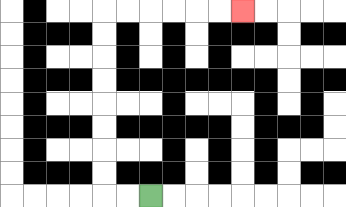{'start': '[6, 8]', 'end': '[10, 0]', 'path_directions': 'L,L,U,U,U,U,U,U,U,U,R,R,R,R,R,R', 'path_coordinates': '[[6, 8], [5, 8], [4, 8], [4, 7], [4, 6], [4, 5], [4, 4], [4, 3], [4, 2], [4, 1], [4, 0], [5, 0], [6, 0], [7, 0], [8, 0], [9, 0], [10, 0]]'}